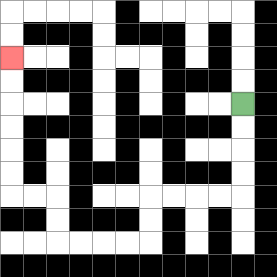{'start': '[10, 4]', 'end': '[0, 2]', 'path_directions': 'D,D,D,D,L,L,L,L,D,D,L,L,L,L,U,U,L,L,U,U,U,U,U,U', 'path_coordinates': '[[10, 4], [10, 5], [10, 6], [10, 7], [10, 8], [9, 8], [8, 8], [7, 8], [6, 8], [6, 9], [6, 10], [5, 10], [4, 10], [3, 10], [2, 10], [2, 9], [2, 8], [1, 8], [0, 8], [0, 7], [0, 6], [0, 5], [0, 4], [0, 3], [0, 2]]'}